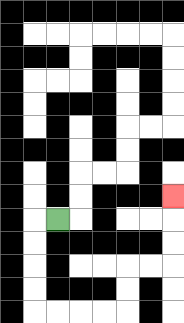{'start': '[2, 9]', 'end': '[7, 8]', 'path_directions': 'L,D,D,D,D,R,R,R,R,U,U,R,R,U,U,U', 'path_coordinates': '[[2, 9], [1, 9], [1, 10], [1, 11], [1, 12], [1, 13], [2, 13], [3, 13], [4, 13], [5, 13], [5, 12], [5, 11], [6, 11], [7, 11], [7, 10], [7, 9], [7, 8]]'}